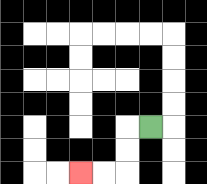{'start': '[6, 5]', 'end': '[3, 7]', 'path_directions': 'L,D,D,L,L', 'path_coordinates': '[[6, 5], [5, 5], [5, 6], [5, 7], [4, 7], [3, 7]]'}